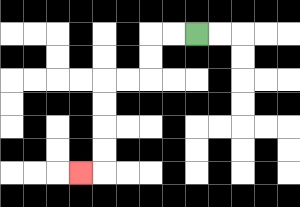{'start': '[8, 1]', 'end': '[3, 7]', 'path_directions': 'L,L,D,D,L,L,D,D,D,D,L', 'path_coordinates': '[[8, 1], [7, 1], [6, 1], [6, 2], [6, 3], [5, 3], [4, 3], [4, 4], [4, 5], [4, 6], [4, 7], [3, 7]]'}